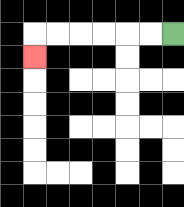{'start': '[7, 1]', 'end': '[1, 2]', 'path_directions': 'L,L,L,L,L,L,D', 'path_coordinates': '[[7, 1], [6, 1], [5, 1], [4, 1], [3, 1], [2, 1], [1, 1], [1, 2]]'}